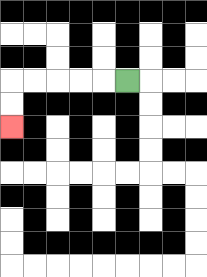{'start': '[5, 3]', 'end': '[0, 5]', 'path_directions': 'L,L,L,L,L,D,D', 'path_coordinates': '[[5, 3], [4, 3], [3, 3], [2, 3], [1, 3], [0, 3], [0, 4], [0, 5]]'}